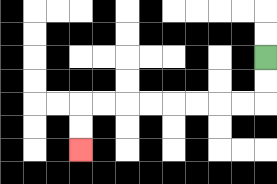{'start': '[11, 2]', 'end': '[3, 6]', 'path_directions': 'D,D,L,L,L,L,L,L,L,L,D,D', 'path_coordinates': '[[11, 2], [11, 3], [11, 4], [10, 4], [9, 4], [8, 4], [7, 4], [6, 4], [5, 4], [4, 4], [3, 4], [3, 5], [3, 6]]'}